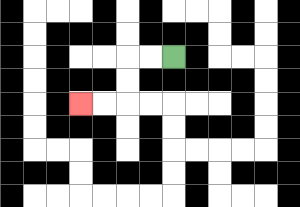{'start': '[7, 2]', 'end': '[3, 4]', 'path_directions': 'L,L,D,D,L,L', 'path_coordinates': '[[7, 2], [6, 2], [5, 2], [5, 3], [5, 4], [4, 4], [3, 4]]'}